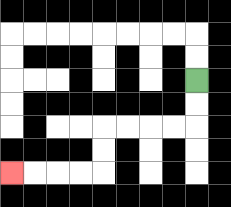{'start': '[8, 3]', 'end': '[0, 7]', 'path_directions': 'D,D,L,L,L,L,D,D,L,L,L,L', 'path_coordinates': '[[8, 3], [8, 4], [8, 5], [7, 5], [6, 5], [5, 5], [4, 5], [4, 6], [4, 7], [3, 7], [2, 7], [1, 7], [0, 7]]'}